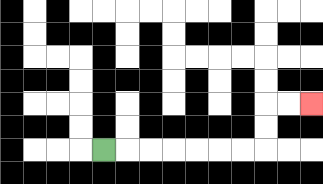{'start': '[4, 6]', 'end': '[13, 4]', 'path_directions': 'R,R,R,R,R,R,R,U,U,R,R', 'path_coordinates': '[[4, 6], [5, 6], [6, 6], [7, 6], [8, 6], [9, 6], [10, 6], [11, 6], [11, 5], [11, 4], [12, 4], [13, 4]]'}